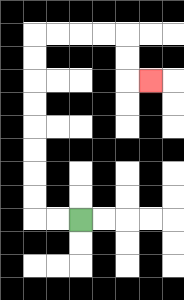{'start': '[3, 9]', 'end': '[6, 3]', 'path_directions': 'L,L,U,U,U,U,U,U,U,U,R,R,R,R,D,D,R', 'path_coordinates': '[[3, 9], [2, 9], [1, 9], [1, 8], [1, 7], [1, 6], [1, 5], [1, 4], [1, 3], [1, 2], [1, 1], [2, 1], [3, 1], [4, 1], [5, 1], [5, 2], [5, 3], [6, 3]]'}